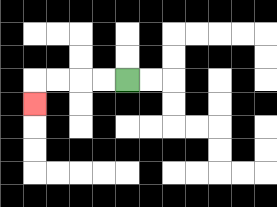{'start': '[5, 3]', 'end': '[1, 4]', 'path_directions': 'L,L,L,L,D', 'path_coordinates': '[[5, 3], [4, 3], [3, 3], [2, 3], [1, 3], [1, 4]]'}